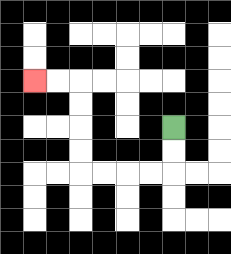{'start': '[7, 5]', 'end': '[1, 3]', 'path_directions': 'D,D,L,L,L,L,U,U,U,U,L,L', 'path_coordinates': '[[7, 5], [7, 6], [7, 7], [6, 7], [5, 7], [4, 7], [3, 7], [3, 6], [3, 5], [3, 4], [3, 3], [2, 3], [1, 3]]'}